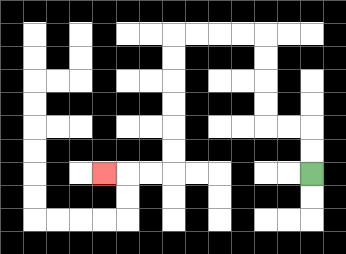{'start': '[13, 7]', 'end': '[4, 7]', 'path_directions': 'U,U,L,L,U,U,U,U,L,L,L,L,D,D,D,D,D,D,L,L,L', 'path_coordinates': '[[13, 7], [13, 6], [13, 5], [12, 5], [11, 5], [11, 4], [11, 3], [11, 2], [11, 1], [10, 1], [9, 1], [8, 1], [7, 1], [7, 2], [7, 3], [7, 4], [7, 5], [7, 6], [7, 7], [6, 7], [5, 7], [4, 7]]'}